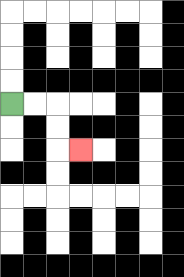{'start': '[0, 4]', 'end': '[3, 6]', 'path_directions': 'R,R,D,D,R', 'path_coordinates': '[[0, 4], [1, 4], [2, 4], [2, 5], [2, 6], [3, 6]]'}